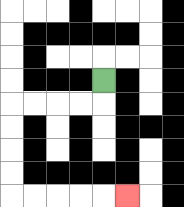{'start': '[4, 3]', 'end': '[5, 8]', 'path_directions': 'D,L,L,L,L,D,D,D,D,R,R,R,R,R', 'path_coordinates': '[[4, 3], [4, 4], [3, 4], [2, 4], [1, 4], [0, 4], [0, 5], [0, 6], [0, 7], [0, 8], [1, 8], [2, 8], [3, 8], [4, 8], [5, 8]]'}